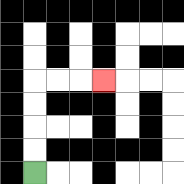{'start': '[1, 7]', 'end': '[4, 3]', 'path_directions': 'U,U,U,U,R,R,R', 'path_coordinates': '[[1, 7], [1, 6], [1, 5], [1, 4], [1, 3], [2, 3], [3, 3], [4, 3]]'}